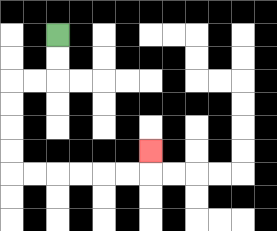{'start': '[2, 1]', 'end': '[6, 6]', 'path_directions': 'D,D,L,L,D,D,D,D,R,R,R,R,R,R,U', 'path_coordinates': '[[2, 1], [2, 2], [2, 3], [1, 3], [0, 3], [0, 4], [0, 5], [0, 6], [0, 7], [1, 7], [2, 7], [3, 7], [4, 7], [5, 7], [6, 7], [6, 6]]'}